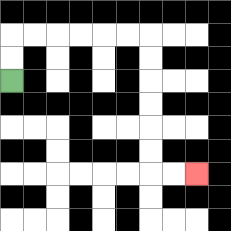{'start': '[0, 3]', 'end': '[8, 7]', 'path_directions': 'U,U,R,R,R,R,R,R,D,D,D,D,D,D,R,R', 'path_coordinates': '[[0, 3], [0, 2], [0, 1], [1, 1], [2, 1], [3, 1], [4, 1], [5, 1], [6, 1], [6, 2], [6, 3], [6, 4], [6, 5], [6, 6], [6, 7], [7, 7], [8, 7]]'}